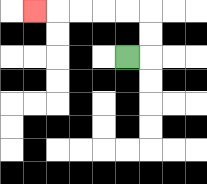{'start': '[5, 2]', 'end': '[1, 0]', 'path_directions': 'R,U,U,L,L,L,L,L', 'path_coordinates': '[[5, 2], [6, 2], [6, 1], [6, 0], [5, 0], [4, 0], [3, 0], [2, 0], [1, 0]]'}